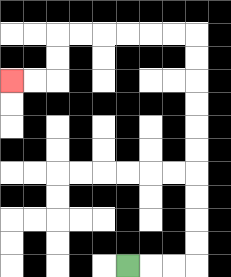{'start': '[5, 11]', 'end': '[0, 3]', 'path_directions': 'R,R,R,U,U,U,U,U,U,U,U,U,U,L,L,L,L,L,L,D,D,L,L', 'path_coordinates': '[[5, 11], [6, 11], [7, 11], [8, 11], [8, 10], [8, 9], [8, 8], [8, 7], [8, 6], [8, 5], [8, 4], [8, 3], [8, 2], [8, 1], [7, 1], [6, 1], [5, 1], [4, 1], [3, 1], [2, 1], [2, 2], [2, 3], [1, 3], [0, 3]]'}